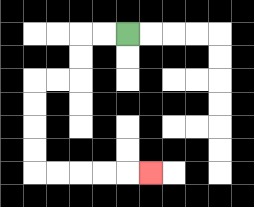{'start': '[5, 1]', 'end': '[6, 7]', 'path_directions': 'L,L,D,D,L,L,D,D,D,D,R,R,R,R,R', 'path_coordinates': '[[5, 1], [4, 1], [3, 1], [3, 2], [3, 3], [2, 3], [1, 3], [1, 4], [1, 5], [1, 6], [1, 7], [2, 7], [3, 7], [4, 7], [5, 7], [6, 7]]'}